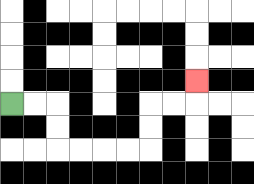{'start': '[0, 4]', 'end': '[8, 3]', 'path_directions': 'R,R,D,D,R,R,R,R,U,U,R,R,U', 'path_coordinates': '[[0, 4], [1, 4], [2, 4], [2, 5], [2, 6], [3, 6], [4, 6], [5, 6], [6, 6], [6, 5], [6, 4], [7, 4], [8, 4], [8, 3]]'}